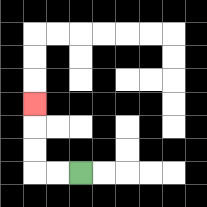{'start': '[3, 7]', 'end': '[1, 4]', 'path_directions': 'L,L,U,U,U', 'path_coordinates': '[[3, 7], [2, 7], [1, 7], [1, 6], [1, 5], [1, 4]]'}